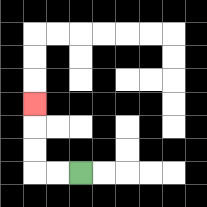{'start': '[3, 7]', 'end': '[1, 4]', 'path_directions': 'L,L,U,U,U', 'path_coordinates': '[[3, 7], [2, 7], [1, 7], [1, 6], [1, 5], [1, 4]]'}